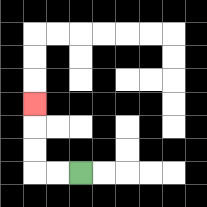{'start': '[3, 7]', 'end': '[1, 4]', 'path_directions': 'L,L,U,U,U', 'path_coordinates': '[[3, 7], [2, 7], [1, 7], [1, 6], [1, 5], [1, 4]]'}